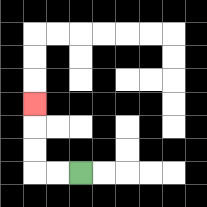{'start': '[3, 7]', 'end': '[1, 4]', 'path_directions': 'L,L,U,U,U', 'path_coordinates': '[[3, 7], [2, 7], [1, 7], [1, 6], [1, 5], [1, 4]]'}